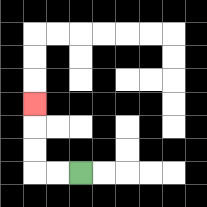{'start': '[3, 7]', 'end': '[1, 4]', 'path_directions': 'L,L,U,U,U', 'path_coordinates': '[[3, 7], [2, 7], [1, 7], [1, 6], [1, 5], [1, 4]]'}